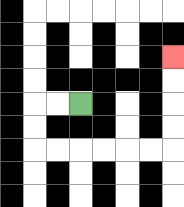{'start': '[3, 4]', 'end': '[7, 2]', 'path_directions': 'L,L,D,D,R,R,R,R,R,R,U,U,U,U', 'path_coordinates': '[[3, 4], [2, 4], [1, 4], [1, 5], [1, 6], [2, 6], [3, 6], [4, 6], [5, 6], [6, 6], [7, 6], [7, 5], [7, 4], [7, 3], [7, 2]]'}